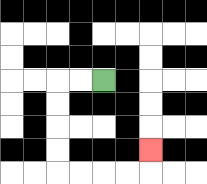{'start': '[4, 3]', 'end': '[6, 6]', 'path_directions': 'L,L,D,D,D,D,R,R,R,R,U', 'path_coordinates': '[[4, 3], [3, 3], [2, 3], [2, 4], [2, 5], [2, 6], [2, 7], [3, 7], [4, 7], [5, 7], [6, 7], [6, 6]]'}